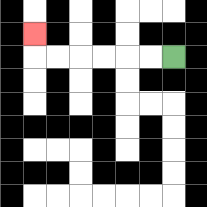{'start': '[7, 2]', 'end': '[1, 1]', 'path_directions': 'L,L,L,L,L,L,U', 'path_coordinates': '[[7, 2], [6, 2], [5, 2], [4, 2], [3, 2], [2, 2], [1, 2], [1, 1]]'}